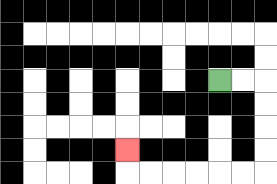{'start': '[9, 3]', 'end': '[5, 6]', 'path_directions': 'R,R,D,D,D,D,L,L,L,L,L,L,U', 'path_coordinates': '[[9, 3], [10, 3], [11, 3], [11, 4], [11, 5], [11, 6], [11, 7], [10, 7], [9, 7], [8, 7], [7, 7], [6, 7], [5, 7], [5, 6]]'}